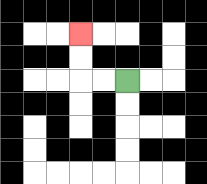{'start': '[5, 3]', 'end': '[3, 1]', 'path_directions': 'L,L,U,U', 'path_coordinates': '[[5, 3], [4, 3], [3, 3], [3, 2], [3, 1]]'}